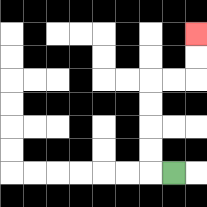{'start': '[7, 7]', 'end': '[8, 1]', 'path_directions': 'L,U,U,U,U,R,R,U,U', 'path_coordinates': '[[7, 7], [6, 7], [6, 6], [6, 5], [6, 4], [6, 3], [7, 3], [8, 3], [8, 2], [8, 1]]'}